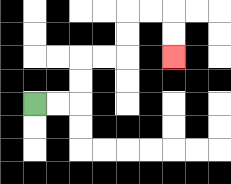{'start': '[1, 4]', 'end': '[7, 2]', 'path_directions': 'R,R,U,U,R,R,U,U,R,R,D,D', 'path_coordinates': '[[1, 4], [2, 4], [3, 4], [3, 3], [3, 2], [4, 2], [5, 2], [5, 1], [5, 0], [6, 0], [7, 0], [7, 1], [7, 2]]'}